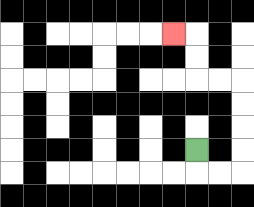{'start': '[8, 6]', 'end': '[7, 1]', 'path_directions': 'D,R,R,U,U,U,U,L,L,U,U,L', 'path_coordinates': '[[8, 6], [8, 7], [9, 7], [10, 7], [10, 6], [10, 5], [10, 4], [10, 3], [9, 3], [8, 3], [8, 2], [8, 1], [7, 1]]'}